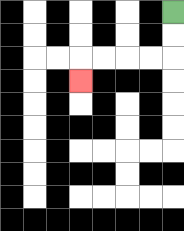{'start': '[7, 0]', 'end': '[3, 3]', 'path_directions': 'D,D,L,L,L,L,D', 'path_coordinates': '[[7, 0], [7, 1], [7, 2], [6, 2], [5, 2], [4, 2], [3, 2], [3, 3]]'}